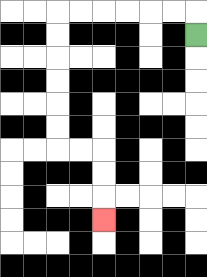{'start': '[8, 1]', 'end': '[4, 9]', 'path_directions': 'U,L,L,L,L,L,L,D,D,D,D,D,D,R,R,D,D,D', 'path_coordinates': '[[8, 1], [8, 0], [7, 0], [6, 0], [5, 0], [4, 0], [3, 0], [2, 0], [2, 1], [2, 2], [2, 3], [2, 4], [2, 5], [2, 6], [3, 6], [4, 6], [4, 7], [4, 8], [4, 9]]'}